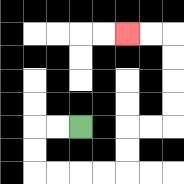{'start': '[3, 5]', 'end': '[5, 1]', 'path_directions': 'L,L,D,D,R,R,R,R,U,U,R,R,U,U,U,U,L,L', 'path_coordinates': '[[3, 5], [2, 5], [1, 5], [1, 6], [1, 7], [2, 7], [3, 7], [4, 7], [5, 7], [5, 6], [5, 5], [6, 5], [7, 5], [7, 4], [7, 3], [7, 2], [7, 1], [6, 1], [5, 1]]'}